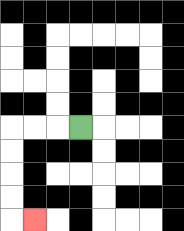{'start': '[3, 5]', 'end': '[1, 9]', 'path_directions': 'L,L,L,D,D,D,D,R', 'path_coordinates': '[[3, 5], [2, 5], [1, 5], [0, 5], [0, 6], [0, 7], [0, 8], [0, 9], [1, 9]]'}